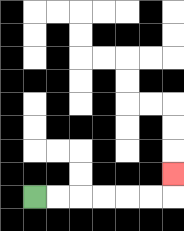{'start': '[1, 8]', 'end': '[7, 7]', 'path_directions': 'R,R,R,R,R,R,U', 'path_coordinates': '[[1, 8], [2, 8], [3, 8], [4, 8], [5, 8], [6, 8], [7, 8], [7, 7]]'}